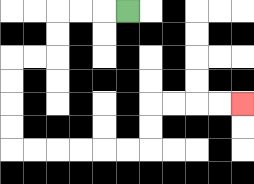{'start': '[5, 0]', 'end': '[10, 4]', 'path_directions': 'L,L,L,D,D,L,L,D,D,D,D,R,R,R,R,R,R,U,U,R,R,R,R', 'path_coordinates': '[[5, 0], [4, 0], [3, 0], [2, 0], [2, 1], [2, 2], [1, 2], [0, 2], [0, 3], [0, 4], [0, 5], [0, 6], [1, 6], [2, 6], [3, 6], [4, 6], [5, 6], [6, 6], [6, 5], [6, 4], [7, 4], [8, 4], [9, 4], [10, 4]]'}